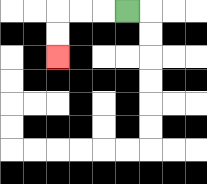{'start': '[5, 0]', 'end': '[2, 2]', 'path_directions': 'L,L,L,D,D', 'path_coordinates': '[[5, 0], [4, 0], [3, 0], [2, 0], [2, 1], [2, 2]]'}